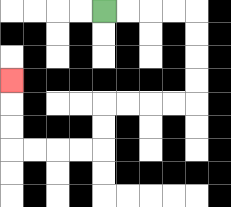{'start': '[4, 0]', 'end': '[0, 3]', 'path_directions': 'R,R,R,R,D,D,D,D,L,L,L,L,D,D,L,L,L,L,U,U,U', 'path_coordinates': '[[4, 0], [5, 0], [6, 0], [7, 0], [8, 0], [8, 1], [8, 2], [8, 3], [8, 4], [7, 4], [6, 4], [5, 4], [4, 4], [4, 5], [4, 6], [3, 6], [2, 6], [1, 6], [0, 6], [0, 5], [0, 4], [0, 3]]'}